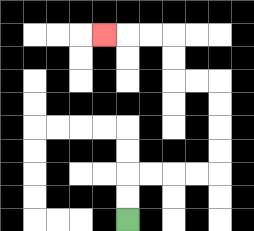{'start': '[5, 9]', 'end': '[4, 1]', 'path_directions': 'U,U,R,R,R,R,U,U,U,U,L,L,U,U,L,L,L', 'path_coordinates': '[[5, 9], [5, 8], [5, 7], [6, 7], [7, 7], [8, 7], [9, 7], [9, 6], [9, 5], [9, 4], [9, 3], [8, 3], [7, 3], [7, 2], [7, 1], [6, 1], [5, 1], [4, 1]]'}